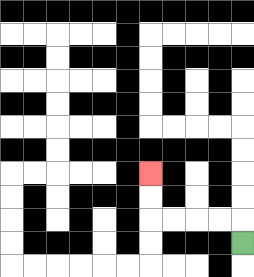{'start': '[10, 10]', 'end': '[6, 7]', 'path_directions': 'U,L,L,L,L,U,U', 'path_coordinates': '[[10, 10], [10, 9], [9, 9], [8, 9], [7, 9], [6, 9], [6, 8], [6, 7]]'}